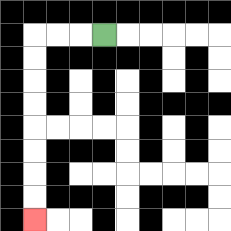{'start': '[4, 1]', 'end': '[1, 9]', 'path_directions': 'L,L,L,D,D,D,D,D,D,D,D', 'path_coordinates': '[[4, 1], [3, 1], [2, 1], [1, 1], [1, 2], [1, 3], [1, 4], [1, 5], [1, 6], [1, 7], [1, 8], [1, 9]]'}